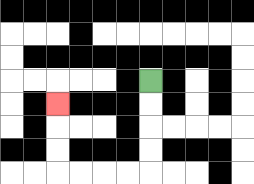{'start': '[6, 3]', 'end': '[2, 4]', 'path_directions': 'D,D,D,D,L,L,L,L,U,U,U', 'path_coordinates': '[[6, 3], [6, 4], [6, 5], [6, 6], [6, 7], [5, 7], [4, 7], [3, 7], [2, 7], [2, 6], [2, 5], [2, 4]]'}